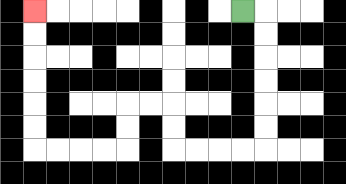{'start': '[10, 0]', 'end': '[1, 0]', 'path_directions': 'R,D,D,D,D,D,D,L,L,L,L,U,U,L,L,D,D,L,L,L,L,U,U,U,U,U,U', 'path_coordinates': '[[10, 0], [11, 0], [11, 1], [11, 2], [11, 3], [11, 4], [11, 5], [11, 6], [10, 6], [9, 6], [8, 6], [7, 6], [7, 5], [7, 4], [6, 4], [5, 4], [5, 5], [5, 6], [4, 6], [3, 6], [2, 6], [1, 6], [1, 5], [1, 4], [1, 3], [1, 2], [1, 1], [1, 0]]'}